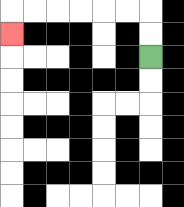{'start': '[6, 2]', 'end': '[0, 1]', 'path_directions': 'U,U,L,L,L,L,L,L,D', 'path_coordinates': '[[6, 2], [6, 1], [6, 0], [5, 0], [4, 0], [3, 0], [2, 0], [1, 0], [0, 0], [0, 1]]'}